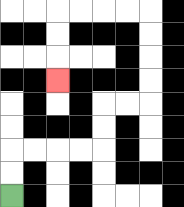{'start': '[0, 8]', 'end': '[2, 3]', 'path_directions': 'U,U,R,R,R,R,U,U,R,R,U,U,U,U,L,L,L,L,D,D,D', 'path_coordinates': '[[0, 8], [0, 7], [0, 6], [1, 6], [2, 6], [3, 6], [4, 6], [4, 5], [4, 4], [5, 4], [6, 4], [6, 3], [6, 2], [6, 1], [6, 0], [5, 0], [4, 0], [3, 0], [2, 0], [2, 1], [2, 2], [2, 3]]'}